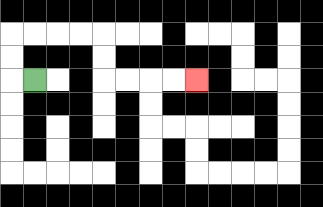{'start': '[1, 3]', 'end': '[8, 3]', 'path_directions': 'L,U,U,R,R,R,R,D,D,R,R,R,R', 'path_coordinates': '[[1, 3], [0, 3], [0, 2], [0, 1], [1, 1], [2, 1], [3, 1], [4, 1], [4, 2], [4, 3], [5, 3], [6, 3], [7, 3], [8, 3]]'}